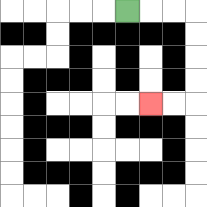{'start': '[5, 0]', 'end': '[6, 4]', 'path_directions': 'R,R,R,D,D,D,D,L,L', 'path_coordinates': '[[5, 0], [6, 0], [7, 0], [8, 0], [8, 1], [8, 2], [8, 3], [8, 4], [7, 4], [6, 4]]'}